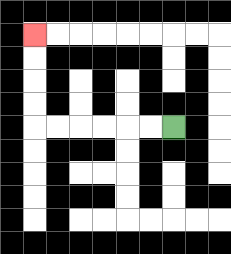{'start': '[7, 5]', 'end': '[1, 1]', 'path_directions': 'L,L,L,L,L,L,U,U,U,U', 'path_coordinates': '[[7, 5], [6, 5], [5, 5], [4, 5], [3, 5], [2, 5], [1, 5], [1, 4], [1, 3], [1, 2], [1, 1]]'}